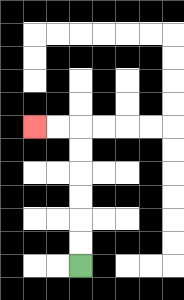{'start': '[3, 11]', 'end': '[1, 5]', 'path_directions': 'U,U,U,U,U,U,L,L', 'path_coordinates': '[[3, 11], [3, 10], [3, 9], [3, 8], [3, 7], [3, 6], [3, 5], [2, 5], [1, 5]]'}